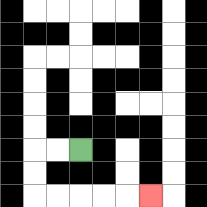{'start': '[3, 6]', 'end': '[6, 8]', 'path_directions': 'L,L,D,D,R,R,R,R,R', 'path_coordinates': '[[3, 6], [2, 6], [1, 6], [1, 7], [1, 8], [2, 8], [3, 8], [4, 8], [5, 8], [6, 8]]'}